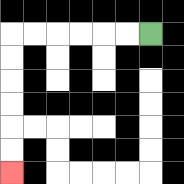{'start': '[6, 1]', 'end': '[0, 7]', 'path_directions': 'L,L,L,L,L,L,D,D,D,D,D,D', 'path_coordinates': '[[6, 1], [5, 1], [4, 1], [3, 1], [2, 1], [1, 1], [0, 1], [0, 2], [0, 3], [0, 4], [0, 5], [0, 6], [0, 7]]'}